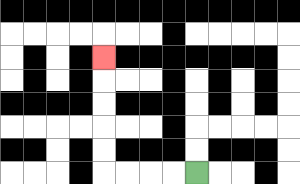{'start': '[8, 7]', 'end': '[4, 2]', 'path_directions': 'L,L,L,L,U,U,U,U,U', 'path_coordinates': '[[8, 7], [7, 7], [6, 7], [5, 7], [4, 7], [4, 6], [4, 5], [4, 4], [4, 3], [4, 2]]'}